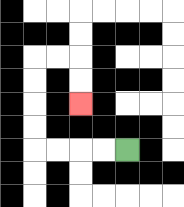{'start': '[5, 6]', 'end': '[3, 4]', 'path_directions': 'L,L,L,L,U,U,U,U,R,R,D,D', 'path_coordinates': '[[5, 6], [4, 6], [3, 6], [2, 6], [1, 6], [1, 5], [1, 4], [1, 3], [1, 2], [2, 2], [3, 2], [3, 3], [3, 4]]'}